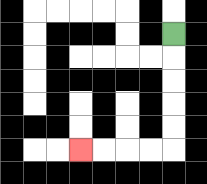{'start': '[7, 1]', 'end': '[3, 6]', 'path_directions': 'D,D,D,D,D,L,L,L,L', 'path_coordinates': '[[7, 1], [7, 2], [7, 3], [7, 4], [7, 5], [7, 6], [6, 6], [5, 6], [4, 6], [3, 6]]'}